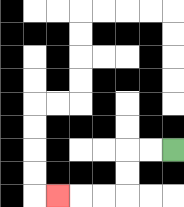{'start': '[7, 6]', 'end': '[2, 8]', 'path_directions': 'L,L,D,D,L,L,L', 'path_coordinates': '[[7, 6], [6, 6], [5, 6], [5, 7], [5, 8], [4, 8], [3, 8], [2, 8]]'}